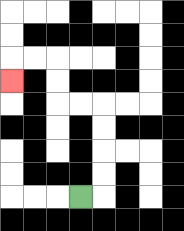{'start': '[3, 8]', 'end': '[0, 3]', 'path_directions': 'R,U,U,U,U,L,L,U,U,L,L,D', 'path_coordinates': '[[3, 8], [4, 8], [4, 7], [4, 6], [4, 5], [4, 4], [3, 4], [2, 4], [2, 3], [2, 2], [1, 2], [0, 2], [0, 3]]'}